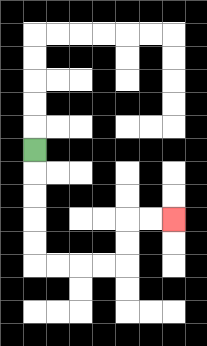{'start': '[1, 6]', 'end': '[7, 9]', 'path_directions': 'D,D,D,D,D,R,R,R,R,U,U,R,R', 'path_coordinates': '[[1, 6], [1, 7], [1, 8], [1, 9], [1, 10], [1, 11], [2, 11], [3, 11], [4, 11], [5, 11], [5, 10], [5, 9], [6, 9], [7, 9]]'}